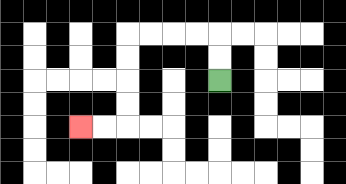{'start': '[9, 3]', 'end': '[3, 5]', 'path_directions': 'U,U,L,L,L,L,D,D,D,D,L,L', 'path_coordinates': '[[9, 3], [9, 2], [9, 1], [8, 1], [7, 1], [6, 1], [5, 1], [5, 2], [5, 3], [5, 4], [5, 5], [4, 5], [3, 5]]'}